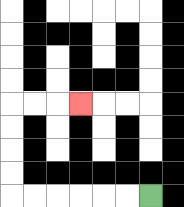{'start': '[6, 8]', 'end': '[3, 4]', 'path_directions': 'L,L,L,L,L,L,U,U,U,U,R,R,R', 'path_coordinates': '[[6, 8], [5, 8], [4, 8], [3, 8], [2, 8], [1, 8], [0, 8], [0, 7], [0, 6], [0, 5], [0, 4], [1, 4], [2, 4], [3, 4]]'}